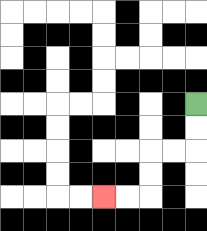{'start': '[8, 4]', 'end': '[4, 8]', 'path_directions': 'D,D,L,L,D,D,L,L', 'path_coordinates': '[[8, 4], [8, 5], [8, 6], [7, 6], [6, 6], [6, 7], [6, 8], [5, 8], [4, 8]]'}